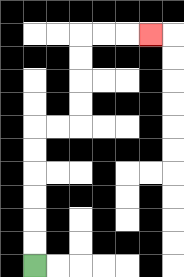{'start': '[1, 11]', 'end': '[6, 1]', 'path_directions': 'U,U,U,U,U,U,R,R,U,U,U,U,R,R,R', 'path_coordinates': '[[1, 11], [1, 10], [1, 9], [1, 8], [1, 7], [1, 6], [1, 5], [2, 5], [3, 5], [3, 4], [3, 3], [3, 2], [3, 1], [4, 1], [5, 1], [6, 1]]'}